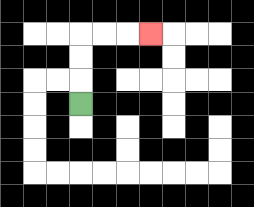{'start': '[3, 4]', 'end': '[6, 1]', 'path_directions': 'U,U,U,R,R,R', 'path_coordinates': '[[3, 4], [3, 3], [3, 2], [3, 1], [4, 1], [5, 1], [6, 1]]'}